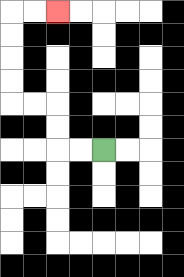{'start': '[4, 6]', 'end': '[2, 0]', 'path_directions': 'L,L,U,U,L,L,U,U,U,U,R,R', 'path_coordinates': '[[4, 6], [3, 6], [2, 6], [2, 5], [2, 4], [1, 4], [0, 4], [0, 3], [0, 2], [0, 1], [0, 0], [1, 0], [2, 0]]'}